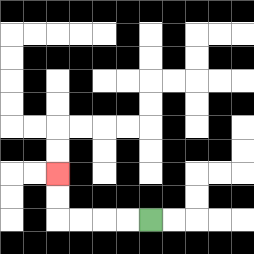{'start': '[6, 9]', 'end': '[2, 7]', 'path_directions': 'L,L,L,L,U,U', 'path_coordinates': '[[6, 9], [5, 9], [4, 9], [3, 9], [2, 9], [2, 8], [2, 7]]'}